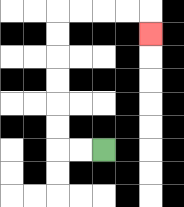{'start': '[4, 6]', 'end': '[6, 1]', 'path_directions': 'L,L,U,U,U,U,U,U,R,R,R,R,D', 'path_coordinates': '[[4, 6], [3, 6], [2, 6], [2, 5], [2, 4], [2, 3], [2, 2], [2, 1], [2, 0], [3, 0], [4, 0], [5, 0], [6, 0], [6, 1]]'}